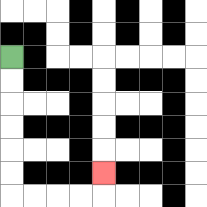{'start': '[0, 2]', 'end': '[4, 7]', 'path_directions': 'D,D,D,D,D,D,R,R,R,R,U', 'path_coordinates': '[[0, 2], [0, 3], [0, 4], [0, 5], [0, 6], [0, 7], [0, 8], [1, 8], [2, 8], [3, 8], [4, 8], [4, 7]]'}